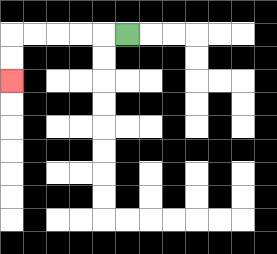{'start': '[5, 1]', 'end': '[0, 3]', 'path_directions': 'L,L,L,L,L,D,D', 'path_coordinates': '[[5, 1], [4, 1], [3, 1], [2, 1], [1, 1], [0, 1], [0, 2], [0, 3]]'}